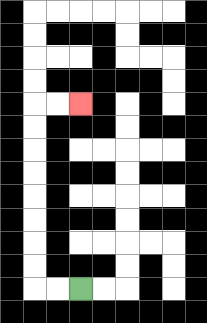{'start': '[3, 12]', 'end': '[3, 4]', 'path_directions': 'L,L,U,U,U,U,U,U,U,U,R,R', 'path_coordinates': '[[3, 12], [2, 12], [1, 12], [1, 11], [1, 10], [1, 9], [1, 8], [1, 7], [1, 6], [1, 5], [1, 4], [2, 4], [3, 4]]'}